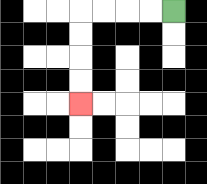{'start': '[7, 0]', 'end': '[3, 4]', 'path_directions': 'L,L,L,L,D,D,D,D', 'path_coordinates': '[[7, 0], [6, 0], [5, 0], [4, 0], [3, 0], [3, 1], [3, 2], [3, 3], [3, 4]]'}